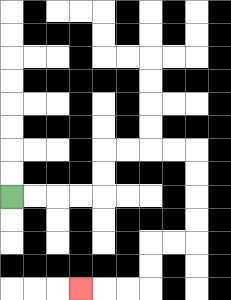{'start': '[0, 8]', 'end': '[3, 12]', 'path_directions': 'R,R,R,R,U,U,R,R,R,R,D,D,D,D,L,L,D,D,L,L,L', 'path_coordinates': '[[0, 8], [1, 8], [2, 8], [3, 8], [4, 8], [4, 7], [4, 6], [5, 6], [6, 6], [7, 6], [8, 6], [8, 7], [8, 8], [8, 9], [8, 10], [7, 10], [6, 10], [6, 11], [6, 12], [5, 12], [4, 12], [3, 12]]'}